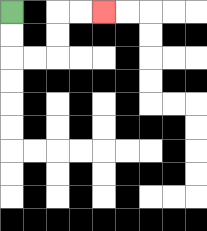{'start': '[0, 0]', 'end': '[4, 0]', 'path_directions': 'D,D,R,R,U,U,R,R', 'path_coordinates': '[[0, 0], [0, 1], [0, 2], [1, 2], [2, 2], [2, 1], [2, 0], [3, 0], [4, 0]]'}